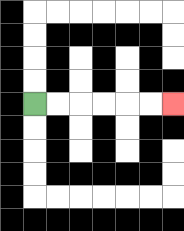{'start': '[1, 4]', 'end': '[7, 4]', 'path_directions': 'R,R,R,R,R,R', 'path_coordinates': '[[1, 4], [2, 4], [3, 4], [4, 4], [5, 4], [6, 4], [7, 4]]'}